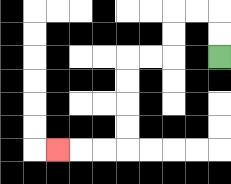{'start': '[9, 2]', 'end': '[2, 6]', 'path_directions': 'U,U,L,L,D,D,L,L,D,D,D,D,L,L,L', 'path_coordinates': '[[9, 2], [9, 1], [9, 0], [8, 0], [7, 0], [7, 1], [7, 2], [6, 2], [5, 2], [5, 3], [5, 4], [5, 5], [5, 6], [4, 6], [3, 6], [2, 6]]'}